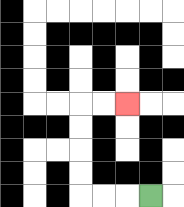{'start': '[6, 8]', 'end': '[5, 4]', 'path_directions': 'L,L,L,U,U,U,U,R,R', 'path_coordinates': '[[6, 8], [5, 8], [4, 8], [3, 8], [3, 7], [3, 6], [3, 5], [3, 4], [4, 4], [5, 4]]'}